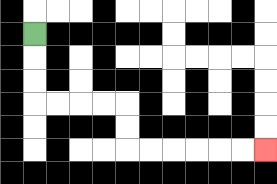{'start': '[1, 1]', 'end': '[11, 6]', 'path_directions': 'D,D,D,R,R,R,R,D,D,R,R,R,R,R,R', 'path_coordinates': '[[1, 1], [1, 2], [1, 3], [1, 4], [2, 4], [3, 4], [4, 4], [5, 4], [5, 5], [5, 6], [6, 6], [7, 6], [8, 6], [9, 6], [10, 6], [11, 6]]'}